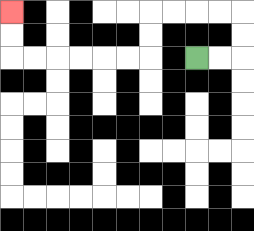{'start': '[8, 2]', 'end': '[0, 0]', 'path_directions': 'R,R,U,U,L,L,L,L,D,D,L,L,L,L,L,L,U,U', 'path_coordinates': '[[8, 2], [9, 2], [10, 2], [10, 1], [10, 0], [9, 0], [8, 0], [7, 0], [6, 0], [6, 1], [6, 2], [5, 2], [4, 2], [3, 2], [2, 2], [1, 2], [0, 2], [0, 1], [0, 0]]'}